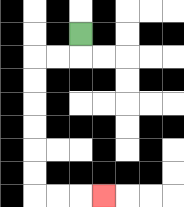{'start': '[3, 1]', 'end': '[4, 8]', 'path_directions': 'D,L,L,D,D,D,D,D,D,R,R,R', 'path_coordinates': '[[3, 1], [3, 2], [2, 2], [1, 2], [1, 3], [1, 4], [1, 5], [1, 6], [1, 7], [1, 8], [2, 8], [3, 8], [4, 8]]'}